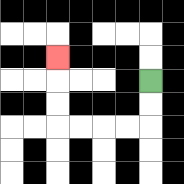{'start': '[6, 3]', 'end': '[2, 2]', 'path_directions': 'D,D,L,L,L,L,U,U,U', 'path_coordinates': '[[6, 3], [6, 4], [6, 5], [5, 5], [4, 5], [3, 5], [2, 5], [2, 4], [2, 3], [2, 2]]'}